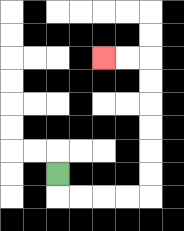{'start': '[2, 7]', 'end': '[4, 2]', 'path_directions': 'D,R,R,R,R,U,U,U,U,U,U,L,L', 'path_coordinates': '[[2, 7], [2, 8], [3, 8], [4, 8], [5, 8], [6, 8], [6, 7], [6, 6], [6, 5], [6, 4], [6, 3], [6, 2], [5, 2], [4, 2]]'}